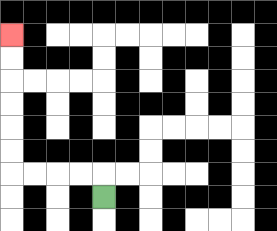{'start': '[4, 8]', 'end': '[0, 1]', 'path_directions': 'U,L,L,L,L,U,U,U,U,U,U', 'path_coordinates': '[[4, 8], [4, 7], [3, 7], [2, 7], [1, 7], [0, 7], [0, 6], [0, 5], [0, 4], [0, 3], [0, 2], [0, 1]]'}